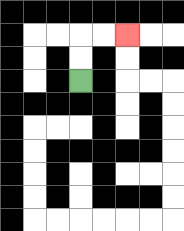{'start': '[3, 3]', 'end': '[5, 1]', 'path_directions': 'U,U,R,R', 'path_coordinates': '[[3, 3], [3, 2], [3, 1], [4, 1], [5, 1]]'}